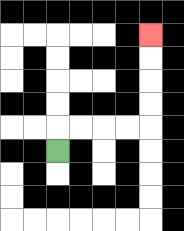{'start': '[2, 6]', 'end': '[6, 1]', 'path_directions': 'U,R,R,R,R,U,U,U,U', 'path_coordinates': '[[2, 6], [2, 5], [3, 5], [4, 5], [5, 5], [6, 5], [6, 4], [6, 3], [6, 2], [6, 1]]'}